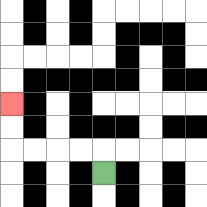{'start': '[4, 7]', 'end': '[0, 4]', 'path_directions': 'U,L,L,L,L,U,U', 'path_coordinates': '[[4, 7], [4, 6], [3, 6], [2, 6], [1, 6], [0, 6], [0, 5], [0, 4]]'}